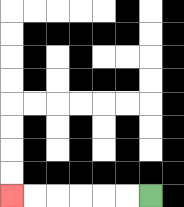{'start': '[6, 8]', 'end': '[0, 8]', 'path_directions': 'L,L,L,L,L,L', 'path_coordinates': '[[6, 8], [5, 8], [4, 8], [3, 8], [2, 8], [1, 8], [0, 8]]'}